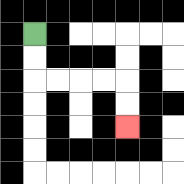{'start': '[1, 1]', 'end': '[5, 5]', 'path_directions': 'D,D,R,R,R,R,D,D', 'path_coordinates': '[[1, 1], [1, 2], [1, 3], [2, 3], [3, 3], [4, 3], [5, 3], [5, 4], [5, 5]]'}